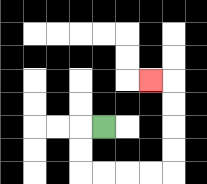{'start': '[4, 5]', 'end': '[6, 3]', 'path_directions': 'L,D,D,R,R,R,R,U,U,U,U,L', 'path_coordinates': '[[4, 5], [3, 5], [3, 6], [3, 7], [4, 7], [5, 7], [6, 7], [7, 7], [7, 6], [7, 5], [7, 4], [7, 3], [6, 3]]'}